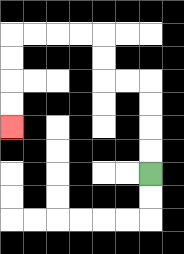{'start': '[6, 7]', 'end': '[0, 5]', 'path_directions': 'U,U,U,U,L,L,U,U,L,L,L,L,D,D,D,D', 'path_coordinates': '[[6, 7], [6, 6], [6, 5], [6, 4], [6, 3], [5, 3], [4, 3], [4, 2], [4, 1], [3, 1], [2, 1], [1, 1], [0, 1], [0, 2], [0, 3], [0, 4], [0, 5]]'}